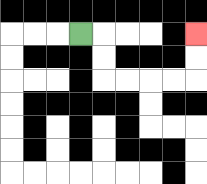{'start': '[3, 1]', 'end': '[8, 1]', 'path_directions': 'R,D,D,R,R,R,R,U,U', 'path_coordinates': '[[3, 1], [4, 1], [4, 2], [4, 3], [5, 3], [6, 3], [7, 3], [8, 3], [8, 2], [8, 1]]'}